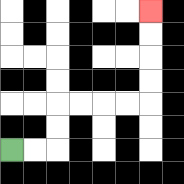{'start': '[0, 6]', 'end': '[6, 0]', 'path_directions': 'R,R,U,U,R,R,R,R,U,U,U,U', 'path_coordinates': '[[0, 6], [1, 6], [2, 6], [2, 5], [2, 4], [3, 4], [4, 4], [5, 4], [6, 4], [6, 3], [6, 2], [6, 1], [6, 0]]'}